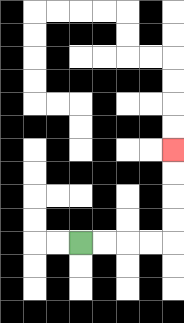{'start': '[3, 10]', 'end': '[7, 6]', 'path_directions': 'R,R,R,R,U,U,U,U', 'path_coordinates': '[[3, 10], [4, 10], [5, 10], [6, 10], [7, 10], [7, 9], [7, 8], [7, 7], [7, 6]]'}